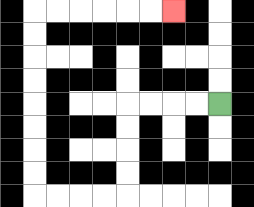{'start': '[9, 4]', 'end': '[7, 0]', 'path_directions': 'L,L,L,L,D,D,D,D,L,L,L,L,U,U,U,U,U,U,U,U,R,R,R,R,R,R', 'path_coordinates': '[[9, 4], [8, 4], [7, 4], [6, 4], [5, 4], [5, 5], [5, 6], [5, 7], [5, 8], [4, 8], [3, 8], [2, 8], [1, 8], [1, 7], [1, 6], [1, 5], [1, 4], [1, 3], [1, 2], [1, 1], [1, 0], [2, 0], [3, 0], [4, 0], [5, 0], [6, 0], [7, 0]]'}